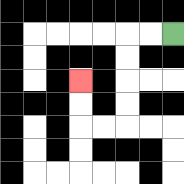{'start': '[7, 1]', 'end': '[3, 3]', 'path_directions': 'L,L,D,D,D,D,L,L,U,U', 'path_coordinates': '[[7, 1], [6, 1], [5, 1], [5, 2], [5, 3], [5, 4], [5, 5], [4, 5], [3, 5], [3, 4], [3, 3]]'}